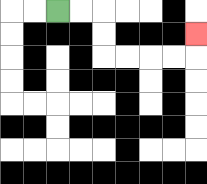{'start': '[2, 0]', 'end': '[8, 1]', 'path_directions': 'R,R,D,D,R,R,R,R,U', 'path_coordinates': '[[2, 0], [3, 0], [4, 0], [4, 1], [4, 2], [5, 2], [6, 2], [7, 2], [8, 2], [8, 1]]'}